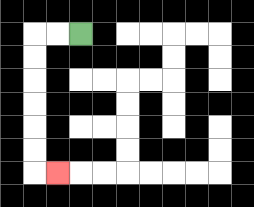{'start': '[3, 1]', 'end': '[2, 7]', 'path_directions': 'L,L,D,D,D,D,D,D,R', 'path_coordinates': '[[3, 1], [2, 1], [1, 1], [1, 2], [1, 3], [1, 4], [1, 5], [1, 6], [1, 7], [2, 7]]'}